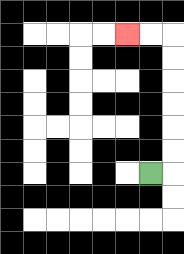{'start': '[6, 7]', 'end': '[5, 1]', 'path_directions': 'R,U,U,U,U,U,U,L,L', 'path_coordinates': '[[6, 7], [7, 7], [7, 6], [7, 5], [7, 4], [7, 3], [7, 2], [7, 1], [6, 1], [5, 1]]'}